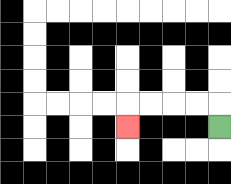{'start': '[9, 5]', 'end': '[5, 5]', 'path_directions': 'U,L,L,L,L,D', 'path_coordinates': '[[9, 5], [9, 4], [8, 4], [7, 4], [6, 4], [5, 4], [5, 5]]'}